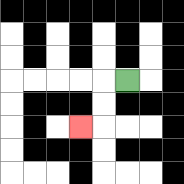{'start': '[5, 3]', 'end': '[3, 5]', 'path_directions': 'L,D,D,L', 'path_coordinates': '[[5, 3], [4, 3], [4, 4], [4, 5], [3, 5]]'}